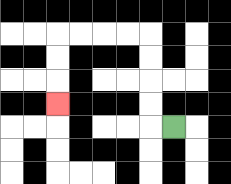{'start': '[7, 5]', 'end': '[2, 4]', 'path_directions': 'L,U,U,U,U,L,L,L,L,D,D,D', 'path_coordinates': '[[7, 5], [6, 5], [6, 4], [6, 3], [6, 2], [6, 1], [5, 1], [4, 1], [3, 1], [2, 1], [2, 2], [2, 3], [2, 4]]'}